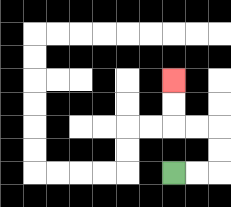{'start': '[7, 7]', 'end': '[7, 3]', 'path_directions': 'R,R,U,U,L,L,U,U', 'path_coordinates': '[[7, 7], [8, 7], [9, 7], [9, 6], [9, 5], [8, 5], [7, 5], [7, 4], [7, 3]]'}